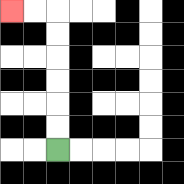{'start': '[2, 6]', 'end': '[0, 0]', 'path_directions': 'U,U,U,U,U,U,L,L', 'path_coordinates': '[[2, 6], [2, 5], [2, 4], [2, 3], [2, 2], [2, 1], [2, 0], [1, 0], [0, 0]]'}